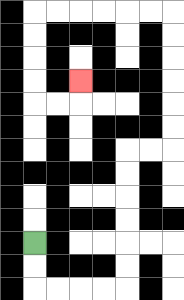{'start': '[1, 10]', 'end': '[3, 3]', 'path_directions': 'D,D,R,R,R,R,U,U,U,U,U,U,R,R,U,U,U,U,U,U,L,L,L,L,L,L,D,D,D,D,R,R,U', 'path_coordinates': '[[1, 10], [1, 11], [1, 12], [2, 12], [3, 12], [4, 12], [5, 12], [5, 11], [5, 10], [5, 9], [5, 8], [5, 7], [5, 6], [6, 6], [7, 6], [7, 5], [7, 4], [7, 3], [7, 2], [7, 1], [7, 0], [6, 0], [5, 0], [4, 0], [3, 0], [2, 0], [1, 0], [1, 1], [1, 2], [1, 3], [1, 4], [2, 4], [3, 4], [3, 3]]'}